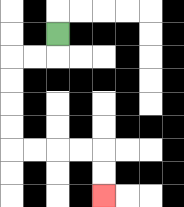{'start': '[2, 1]', 'end': '[4, 8]', 'path_directions': 'D,L,L,D,D,D,D,R,R,R,R,D,D', 'path_coordinates': '[[2, 1], [2, 2], [1, 2], [0, 2], [0, 3], [0, 4], [0, 5], [0, 6], [1, 6], [2, 6], [3, 6], [4, 6], [4, 7], [4, 8]]'}